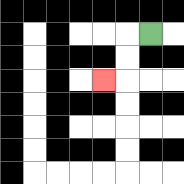{'start': '[6, 1]', 'end': '[4, 3]', 'path_directions': 'L,D,D,L', 'path_coordinates': '[[6, 1], [5, 1], [5, 2], [5, 3], [4, 3]]'}